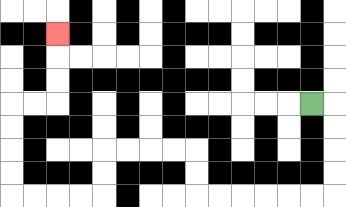{'start': '[13, 4]', 'end': '[2, 1]', 'path_directions': 'R,D,D,D,D,L,L,L,L,L,L,U,U,L,L,L,L,D,D,L,L,L,L,U,U,U,U,R,R,U,U,U', 'path_coordinates': '[[13, 4], [14, 4], [14, 5], [14, 6], [14, 7], [14, 8], [13, 8], [12, 8], [11, 8], [10, 8], [9, 8], [8, 8], [8, 7], [8, 6], [7, 6], [6, 6], [5, 6], [4, 6], [4, 7], [4, 8], [3, 8], [2, 8], [1, 8], [0, 8], [0, 7], [0, 6], [0, 5], [0, 4], [1, 4], [2, 4], [2, 3], [2, 2], [2, 1]]'}